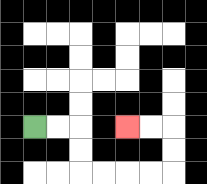{'start': '[1, 5]', 'end': '[5, 5]', 'path_directions': 'R,R,D,D,R,R,R,R,U,U,L,L', 'path_coordinates': '[[1, 5], [2, 5], [3, 5], [3, 6], [3, 7], [4, 7], [5, 7], [6, 7], [7, 7], [7, 6], [7, 5], [6, 5], [5, 5]]'}